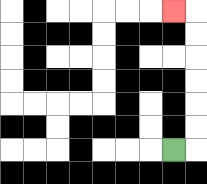{'start': '[7, 6]', 'end': '[7, 0]', 'path_directions': 'R,U,U,U,U,U,U,L', 'path_coordinates': '[[7, 6], [8, 6], [8, 5], [8, 4], [8, 3], [8, 2], [8, 1], [8, 0], [7, 0]]'}